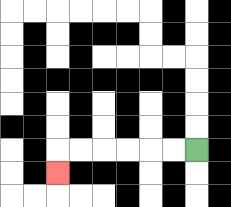{'start': '[8, 6]', 'end': '[2, 7]', 'path_directions': 'L,L,L,L,L,L,D', 'path_coordinates': '[[8, 6], [7, 6], [6, 6], [5, 6], [4, 6], [3, 6], [2, 6], [2, 7]]'}